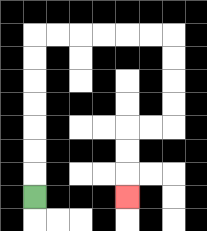{'start': '[1, 8]', 'end': '[5, 8]', 'path_directions': 'U,U,U,U,U,U,U,R,R,R,R,R,R,D,D,D,D,L,L,D,D,D', 'path_coordinates': '[[1, 8], [1, 7], [1, 6], [1, 5], [1, 4], [1, 3], [1, 2], [1, 1], [2, 1], [3, 1], [4, 1], [5, 1], [6, 1], [7, 1], [7, 2], [7, 3], [7, 4], [7, 5], [6, 5], [5, 5], [5, 6], [5, 7], [5, 8]]'}